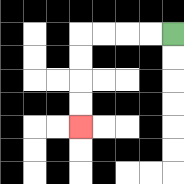{'start': '[7, 1]', 'end': '[3, 5]', 'path_directions': 'L,L,L,L,D,D,D,D', 'path_coordinates': '[[7, 1], [6, 1], [5, 1], [4, 1], [3, 1], [3, 2], [3, 3], [3, 4], [3, 5]]'}